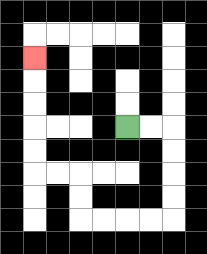{'start': '[5, 5]', 'end': '[1, 2]', 'path_directions': 'R,R,D,D,D,D,L,L,L,L,U,U,L,L,U,U,U,U,U', 'path_coordinates': '[[5, 5], [6, 5], [7, 5], [7, 6], [7, 7], [7, 8], [7, 9], [6, 9], [5, 9], [4, 9], [3, 9], [3, 8], [3, 7], [2, 7], [1, 7], [1, 6], [1, 5], [1, 4], [1, 3], [1, 2]]'}